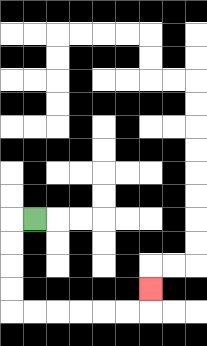{'start': '[1, 9]', 'end': '[6, 12]', 'path_directions': 'L,D,D,D,D,R,R,R,R,R,R,U', 'path_coordinates': '[[1, 9], [0, 9], [0, 10], [0, 11], [0, 12], [0, 13], [1, 13], [2, 13], [3, 13], [4, 13], [5, 13], [6, 13], [6, 12]]'}